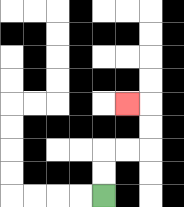{'start': '[4, 8]', 'end': '[5, 4]', 'path_directions': 'U,U,R,R,U,U,L', 'path_coordinates': '[[4, 8], [4, 7], [4, 6], [5, 6], [6, 6], [6, 5], [6, 4], [5, 4]]'}